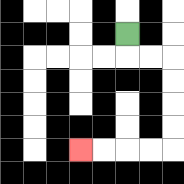{'start': '[5, 1]', 'end': '[3, 6]', 'path_directions': 'D,R,R,D,D,D,D,L,L,L,L', 'path_coordinates': '[[5, 1], [5, 2], [6, 2], [7, 2], [7, 3], [7, 4], [7, 5], [7, 6], [6, 6], [5, 6], [4, 6], [3, 6]]'}